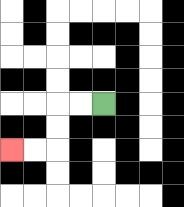{'start': '[4, 4]', 'end': '[0, 6]', 'path_directions': 'L,L,D,D,L,L', 'path_coordinates': '[[4, 4], [3, 4], [2, 4], [2, 5], [2, 6], [1, 6], [0, 6]]'}